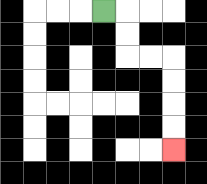{'start': '[4, 0]', 'end': '[7, 6]', 'path_directions': 'R,D,D,R,R,D,D,D,D', 'path_coordinates': '[[4, 0], [5, 0], [5, 1], [5, 2], [6, 2], [7, 2], [7, 3], [7, 4], [7, 5], [7, 6]]'}